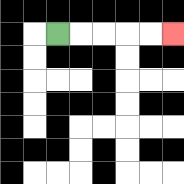{'start': '[2, 1]', 'end': '[7, 1]', 'path_directions': 'R,R,R,R,R', 'path_coordinates': '[[2, 1], [3, 1], [4, 1], [5, 1], [6, 1], [7, 1]]'}